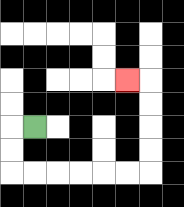{'start': '[1, 5]', 'end': '[5, 3]', 'path_directions': 'L,D,D,R,R,R,R,R,R,U,U,U,U,L', 'path_coordinates': '[[1, 5], [0, 5], [0, 6], [0, 7], [1, 7], [2, 7], [3, 7], [4, 7], [5, 7], [6, 7], [6, 6], [6, 5], [6, 4], [6, 3], [5, 3]]'}